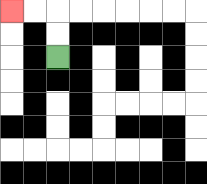{'start': '[2, 2]', 'end': '[0, 0]', 'path_directions': 'U,U,L,L', 'path_coordinates': '[[2, 2], [2, 1], [2, 0], [1, 0], [0, 0]]'}